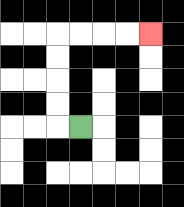{'start': '[3, 5]', 'end': '[6, 1]', 'path_directions': 'L,U,U,U,U,R,R,R,R', 'path_coordinates': '[[3, 5], [2, 5], [2, 4], [2, 3], [2, 2], [2, 1], [3, 1], [4, 1], [5, 1], [6, 1]]'}